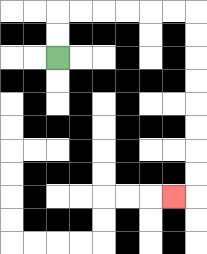{'start': '[2, 2]', 'end': '[7, 8]', 'path_directions': 'U,U,R,R,R,R,R,R,D,D,D,D,D,D,D,D,L', 'path_coordinates': '[[2, 2], [2, 1], [2, 0], [3, 0], [4, 0], [5, 0], [6, 0], [7, 0], [8, 0], [8, 1], [8, 2], [8, 3], [8, 4], [8, 5], [8, 6], [8, 7], [8, 8], [7, 8]]'}